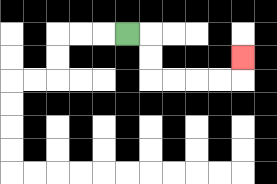{'start': '[5, 1]', 'end': '[10, 2]', 'path_directions': 'R,D,D,R,R,R,R,U', 'path_coordinates': '[[5, 1], [6, 1], [6, 2], [6, 3], [7, 3], [8, 3], [9, 3], [10, 3], [10, 2]]'}